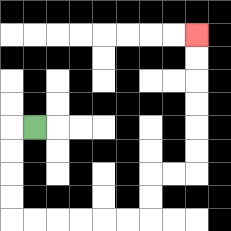{'start': '[1, 5]', 'end': '[8, 1]', 'path_directions': 'L,D,D,D,D,R,R,R,R,R,R,U,U,R,R,U,U,U,U,U,U', 'path_coordinates': '[[1, 5], [0, 5], [0, 6], [0, 7], [0, 8], [0, 9], [1, 9], [2, 9], [3, 9], [4, 9], [5, 9], [6, 9], [6, 8], [6, 7], [7, 7], [8, 7], [8, 6], [8, 5], [8, 4], [8, 3], [8, 2], [8, 1]]'}